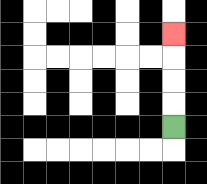{'start': '[7, 5]', 'end': '[7, 1]', 'path_directions': 'U,U,U,U', 'path_coordinates': '[[7, 5], [7, 4], [7, 3], [7, 2], [7, 1]]'}